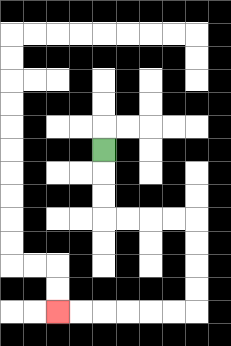{'start': '[4, 6]', 'end': '[2, 13]', 'path_directions': 'D,D,D,R,R,R,R,D,D,D,D,L,L,L,L,L,L', 'path_coordinates': '[[4, 6], [4, 7], [4, 8], [4, 9], [5, 9], [6, 9], [7, 9], [8, 9], [8, 10], [8, 11], [8, 12], [8, 13], [7, 13], [6, 13], [5, 13], [4, 13], [3, 13], [2, 13]]'}